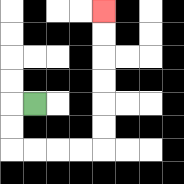{'start': '[1, 4]', 'end': '[4, 0]', 'path_directions': 'L,D,D,R,R,R,R,U,U,U,U,U,U', 'path_coordinates': '[[1, 4], [0, 4], [0, 5], [0, 6], [1, 6], [2, 6], [3, 6], [4, 6], [4, 5], [4, 4], [4, 3], [4, 2], [4, 1], [4, 0]]'}